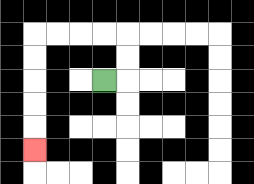{'start': '[4, 3]', 'end': '[1, 6]', 'path_directions': 'R,U,U,L,L,L,L,D,D,D,D,D', 'path_coordinates': '[[4, 3], [5, 3], [5, 2], [5, 1], [4, 1], [3, 1], [2, 1], [1, 1], [1, 2], [1, 3], [1, 4], [1, 5], [1, 6]]'}